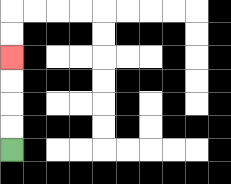{'start': '[0, 6]', 'end': '[0, 2]', 'path_directions': 'U,U,U,U', 'path_coordinates': '[[0, 6], [0, 5], [0, 4], [0, 3], [0, 2]]'}